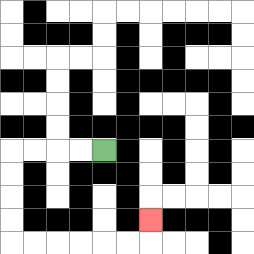{'start': '[4, 6]', 'end': '[6, 9]', 'path_directions': 'L,L,L,L,D,D,D,D,R,R,R,R,R,R,U', 'path_coordinates': '[[4, 6], [3, 6], [2, 6], [1, 6], [0, 6], [0, 7], [0, 8], [0, 9], [0, 10], [1, 10], [2, 10], [3, 10], [4, 10], [5, 10], [6, 10], [6, 9]]'}